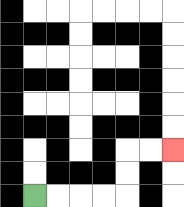{'start': '[1, 8]', 'end': '[7, 6]', 'path_directions': 'R,R,R,R,U,U,R,R', 'path_coordinates': '[[1, 8], [2, 8], [3, 8], [4, 8], [5, 8], [5, 7], [5, 6], [6, 6], [7, 6]]'}